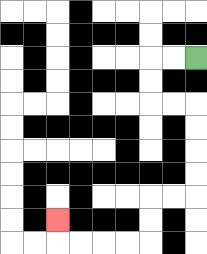{'start': '[8, 2]', 'end': '[2, 9]', 'path_directions': 'L,L,D,D,R,R,D,D,D,D,L,L,D,D,L,L,L,L,U', 'path_coordinates': '[[8, 2], [7, 2], [6, 2], [6, 3], [6, 4], [7, 4], [8, 4], [8, 5], [8, 6], [8, 7], [8, 8], [7, 8], [6, 8], [6, 9], [6, 10], [5, 10], [4, 10], [3, 10], [2, 10], [2, 9]]'}